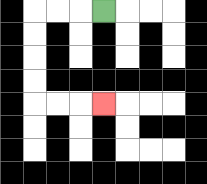{'start': '[4, 0]', 'end': '[4, 4]', 'path_directions': 'L,L,L,D,D,D,D,R,R,R', 'path_coordinates': '[[4, 0], [3, 0], [2, 0], [1, 0], [1, 1], [1, 2], [1, 3], [1, 4], [2, 4], [3, 4], [4, 4]]'}